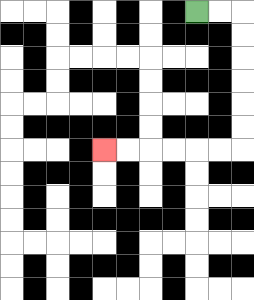{'start': '[8, 0]', 'end': '[4, 6]', 'path_directions': 'R,R,D,D,D,D,D,D,L,L,L,L,L,L', 'path_coordinates': '[[8, 0], [9, 0], [10, 0], [10, 1], [10, 2], [10, 3], [10, 4], [10, 5], [10, 6], [9, 6], [8, 6], [7, 6], [6, 6], [5, 6], [4, 6]]'}